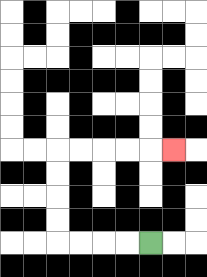{'start': '[6, 10]', 'end': '[7, 6]', 'path_directions': 'L,L,L,L,U,U,U,U,R,R,R,R,R', 'path_coordinates': '[[6, 10], [5, 10], [4, 10], [3, 10], [2, 10], [2, 9], [2, 8], [2, 7], [2, 6], [3, 6], [4, 6], [5, 6], [6, 6], [7, 6]]'}